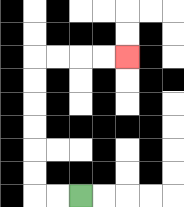{'start': '[3, 8]', 'end': '[5, 2]', 'path_directions': 'L,L,U,U,U,U,U,U,R,R,R,R', 'path_coordinates': '[[3, 8], [2, 8], [1, 8], [1, 7], [1, 6], [1, 5], [1, 4], [1, 3], [1, 2], [2, 2], [3, 2], [4, 2], [5, 2]]'}